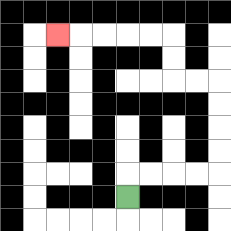{'start': '[5, 8]', 'end': '[2, 1]', 'path_directions': 'U,R,R,R,R,U,U,U,U,L,L,U,U,L,L,L,L,L', 'path_coordinates': '[[5, 8], [5, 7], [6, 7], [7, 7], [8, 7], [9, 7], [9, 6], [9, 5], [9, 4], [9, 3], [8, 3], [7, 3], [7, 2], [7, 1], [6, 1], [5, 1], [4, 1], [3, 1], [2, 1]]'}